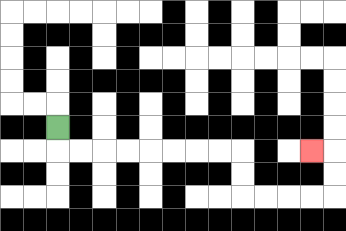{'start': '[2, 5]', 'end': '[13, 6]', 'path_directions': 'D,R,R,R,R,R,R,R,R,D,D,R,R,R,R,U,U,L', 'path_coordinates': '[[2, 5], [2, 6], [3, 6], [4, 6], [5, 6], [6, 6], [7, 6], [8, 6], [9, 6], [10, 6], [10, 7], [10, 8], [11, 8], [12, 8], [13, 8], [14, 8], [14, 7], [14, 6], [13, 6]]'}